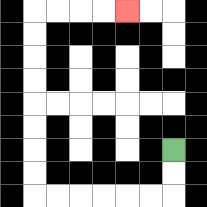{'start': '[7, 6]', 'end': '[5, 0]', 'path_directions': 'D,D,L,L,L,L,L,L,U,U,U,U,U,U,U,U,R,R,R,R', 'path_coordinates': '[[7, 6], [7, 7], [7, 8], [6, 8], [5, 8], [4, 8], [3, 8], [2, 8], [1, 8], [1, 7], [1, 6], [1, 5], [1, 4], [1, 3], [1, 2], [1, 1], [1, 0], [2, 0], [3, 0], [4, 0], [5, 0]]'}